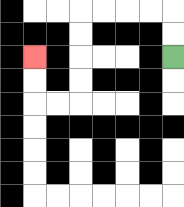{'start': '[7, 2]', 'end': '[1, 2]', 'path_directions': 'U,U,L,L,L,L,D,D,D,D,L,L,U,U', 'path_coordinates': '[[7, 2], [7, 1], [7, 0], [6, 0], [5, 0], [4, 0], [3, 0], [3, 1], [3, 2], [3, 3], [3, 4], [2, 4], [1, 4], [1, 3], [1, 2]]'}